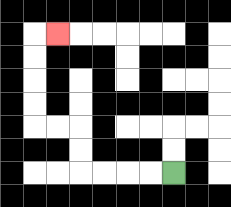{'start': '[7, 7]', 'end': '[2, 1]', 'path_directions': 'L,L,L,L,U,U,L,L,U,U,U,U,R', 'path_coordinates': '[[7, 7], [6, 7], [5, 7], [4, 7], [3, 7], [3, 6], [3, 5], [2, 5], [1, 5], [1, 4], [1, 3], [1, 2], [1, 1], [2, 1]]'}